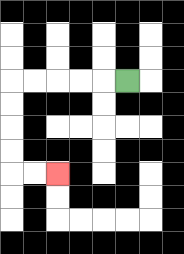{'start': '[5, 3]', 'end': '[2, 7]', 'path_directions': 'L,L,L,L,L,D,D,D,D,R,R', 'path_coordinates': '[[5, 3], [4, 3], [3, 3], [2, 3], [1, 3], [0, 3], [0, 4], [0, 5], [0, 6], [0, 7], [1, 7], [2, 7]]'}